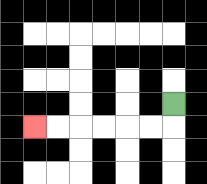{'start': '[7, 4]', 'end': '[1, 5]', 'path_directions': 'D,L,L,L,L,L,L', 'path_coordinates': '[[7, 4], [7, 5], [6, 5], [5, 5], [4, 5], [3, 5], [2, 5], [1, 5]]'}